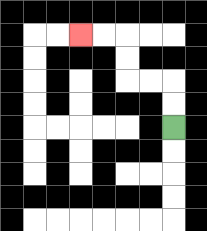{'start': '[7, 5]', 'end': '[3, 1]', 'path_directions': 'U,U,L,L,U,U,L,L', 'path_coordinates': '[[7, 5], [7, 4], [7, 3], [6, 3], [5, 3], [5, 2], [5, 1], [4, 1], [3, 1]]'}